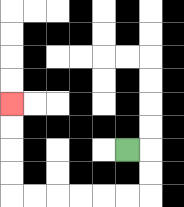{'start': '[5, 6]', 'end': '[0, 4]', 'path_directions': 'R,D,D,L,L,L,L,L,L,U,U,U,U', 'path_coordinates': '[[5, 6], [6, 6], [6, 7], [6, 8], [5, 8], [4, 8], [3, 8], [2, 8], [1, 8], [0, 8], [0, 7], [0, 6], [0, 5], [0, 4]]'}